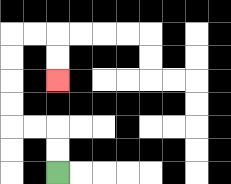{'start': '[2, 7]', 'end': '[2, 3]', 'path_directions': 'U,U,L,L,U,U,U,U,R,R,D,D', 'path_coordinates': '[[2, 7], [2, 6], [2, 5], [1, 5], [0, 5], [0, 4], [0, 3], [0, 2], [0, 1], [1, 1], [2, 1], [2, 2], [2, 3]]'}